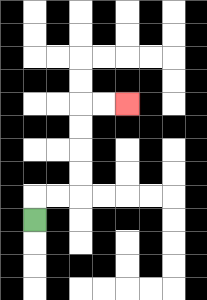{'start': '[1, 9]', 'end': '[5, 4]', 'path_directions': 'U,R,R,U,U,U,U,R,R', 'path_coordinates': '[[1, 9], [1, 8], [2, 8], [3, 8], [3, 7], [3, 6], [3, 5], [3, 4], [4, 4], [5, 4]]'}